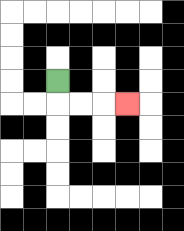{'start': '[2, 3]', 'end': '[5, 4]', 'path_directions': 'D,R,R,R', 'path_coordinates': '[[2, 3], [2, 4], [3, 4], [4, 4], [5, 4]]'}